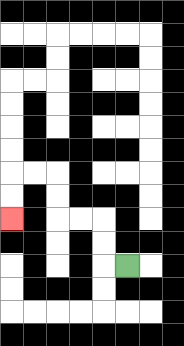{'start': '[5, 11]', 'end': '[0, 9]', 'path_directions': 'L,U,U,L,L,U,U,L,L,D,D', 'path_coordinates': '[[5, 11], [4, 11], [4, 10], [4, 9], [3, 9], [2, 9], [2, 8], [2, 7], [1, 7], [0, 7], [0, 8], [0, 9]]'}